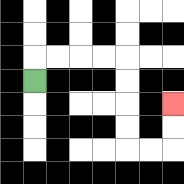{'start': '[1, 3]', 'end': '[7, 4]', 'path_directions': 'U,R,R,R,R,D,D,D,D,R,R,U,U', 'path_coordinates': '[[1, 3], [1, 2], [2, 2], [3, 2], [4, 2], [5, 2], [5, 3], [5, 4], [5, 5], [5, 6], [6, 6], [7, 6], [7, 5], [7, 4]]'}